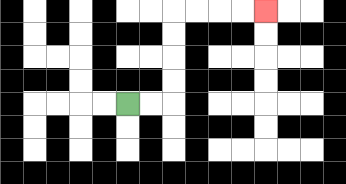{'start': '[5, 4]', 'end': '[11, 0]', 'path_directions': 'R,R,U,U,U,U,R,R,R,R', 'path_coordinates': '[[5, 4], [6, 4], [7, 4], [7, 3], [7, 2], [7, 1], [7, 0], [8, 0], [9, 0], [10, 0], [11, 0]]'}